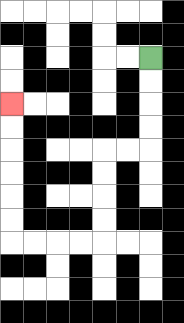{'start': '[6, 2]', 'end': '[0, 4]', 'path_directions': 'D,D,D,D,L,L,D,D,D,D,L,L,L,L,U,U,U,U,U,U', 'path_coordinates': '[[6, 2], [6, 3], [6, 4], [6, 5], [6, 6], [5, 6], [4, 6], [4, 7], [4, 8], [4, 9], [4, 10], [3, 10], [2, 10], [1, 10], [0, 10], [0, 9], [0, 8], [0, 7], [0, 6], [0, 5], [0, 4]]'}